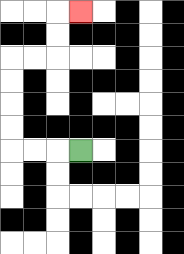{'start': '[3, 6]', 'end': '[3, 0]', 'path_directions': 'L,L,L,U,U,U,U,R,R,U,U,R', 'path_coordinates': '[[3, 6], [2, 6], [1, 6], [0, 6], [0, 5], [0, 4], [0, 3], [0, 2], [1, 2], [2, 2], [2, 1], [2, 0], [3, 0]]'}